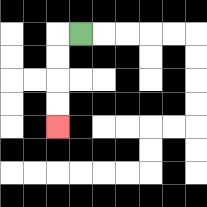{'start': '[3, 1]', 'end': '[2, 5]', 'path_directions': 'L,D,D,D,D', 'path_coordinates': '[[3, 1], [2, 1], [2, 2], [2, 3], [2, 4], [2, 5]]'}